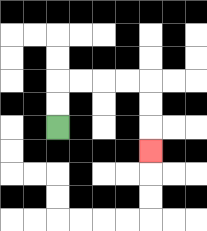{'start': '[2, 5]', 'end': '[6, 6]', 'path_directions': 'U,U,R,R,R,R,D,D,D', 'path_coordinates': '[[2, 5], [2, 4], [2, 3], [3, 3], [4, 3], [5, 3], [6, 3], [6, 4], [6, 5], [6, 6]]'}